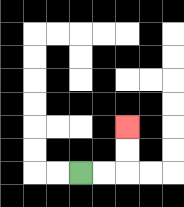{'start': '[3, 7]', 'end': '[5, 5]', 'path_directions': 'R,R,U,U', 'path_coordinates': '[[3, 7], [4, 7], [5, 7], [5, 6], [5, 5]]'}